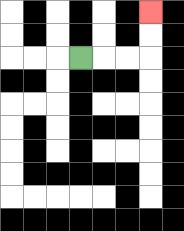{'start': '[3, 2]', 'end': '[6, 0]', 'path_directions': 'R,R,R,U,U', 'path_coordinates': '[[3, 2], [4, 2], [5, 2], [6, 2], [6, 1], [6, 0]]'}